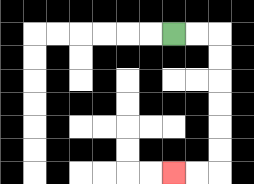{'start': '[7, 1]', 'end': '[7, 7]', 'path_directions': 'R,R,D,D,D,D,D,D,L,L', 'path_coordinates': '[[7, 1], [8, 1], [9, 1], [9, 2], [9, 3], [9, 4], [9, 5], [9, 6], [9, 7], [8, 7], [7, 7]]'}